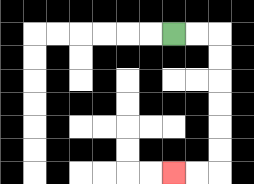{'start': '[7, 1]', 'end': '[7, 7]', 'path_directions': 'R,R,D,D,D,D,D,D,L,L', 'path_coordinates': '[[7, 1], [8, 1], [9, 1], [9, 2], [9, 3], [9, 4], [9, 5], [9, 6], [9, 7], [8, 7], [7, 7]]'}